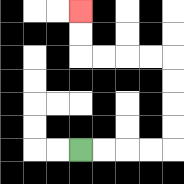{'start': '[3, 6]', 'end': '[3, 0]', 'path_directions': 'R,R,R,R,U,U,U,U,L,L,L,L,U,U', 'path_coordinates': '[[3, 6], [4, 6], [5, 6], [6, 6], [7, 6], [7, 5], [7, 4], [7, 3], [7, 2], [6, 2], [5, 2], [4, 2], [3, 2], [3, 1], [3, 0]]'}